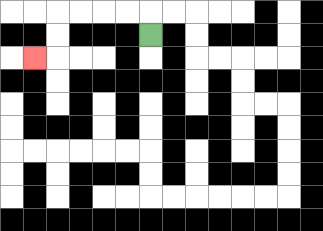{'start': '[6, 1]', 'end': '[1, 2]', 'path_directions': 'U,L,L,L,L,D,D,L', 'path_coordinates': '[[6, 1], [6, 0], [5, 0], [4, 0], [3, 0], [2, 0], [2, 1], [2, 2], [1, 2]]'}